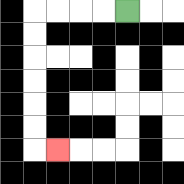{'start': '[5, 0]', 'end': '[2, 6]', 'path_directions': 'L,L,L,L,D,D,D,D,D,D,R', 'path_coordinates': '[[5, 0], [4, 0], [3, 0], [2, 0], [1, 0], [1, 1], [1, 2], [1, 3], [1, 4], [1, 5], [1, 6], [2, 6]]'}